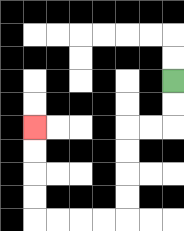{'start': '[7, 3]', 'end': '[1, 5]', 'path_directions': 'D,D,L,L,D,D,D,D,L,L,L,L,U,U,U,U', 'path_coordinates': '[[7, 3], [7, 4], [7, 5], [6, 5], [5, 5], [5, 6], [5, 7], [5, 8], [5, 9], [4, 9], [3, 9], [2, 9], [1, 9], [1, 8], [1, 7], [1, 6], [1, 5]]'}